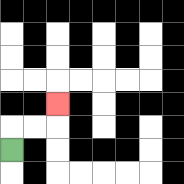{'start': '[0, 6]', 'end': '[2, 4]', 'path_directions': 'U,R,R,U', 'path_coordinates': '[[0, 6], [0, 5], [1, 5], [2, 5], [2, 4]]'}